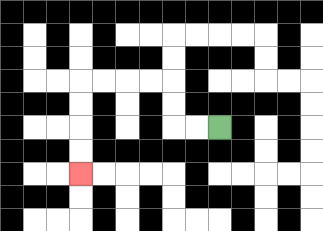{'start': '[9, 5]', 'end': '[3, 7]', 'path_directions': 'L,L,U,U,L,L,L,L,D,D,D,D', 'path_coordinates': '[[9, 5], [8, 5], [7, 5], [7, 4], [7, 3], [6, 3], [5, 3], [4, 3], [3, 3], [3, 4], [3, 5], [3, 6], [3, 7]]'}